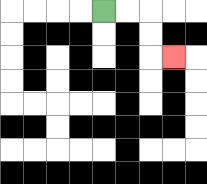{'start': '[4, 0]', 'end': '[7, 2]', 'path_directions': 'R,R,D,D,R', 'path_coordinates': '[[4, 0], [5, 0], [6, 0], [6, 1], [6, 2], [7, 2]]'}